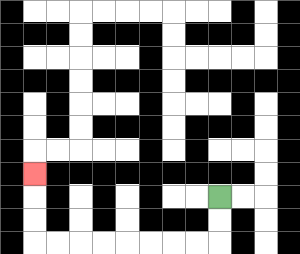{'start': '[9, 8]', 'end': '[1, 7]', 'path_directions': 'D,D,L,L,L,L,L,L,L,L,U,U,U', 'path_coordinates': '[[9, 8], [9, 9], [9, 10], [8, 10], [7, 10], [6, 10], [5, 10], [4, 10], [3, 10], [2, 10], [1, 10], [1, 9], [1, 8], [1, 7]]'}